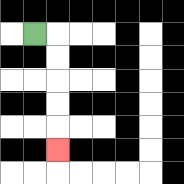{'start': '[1, 1]', 'end': '[2, 6]', 'path_directions': 'R,D,D,D,D,D', 'path_coordinates': '[[1, 1], [2, 1], [2, 2], [2, 3], [2, 4], [2, 5], [2, 6]]'}